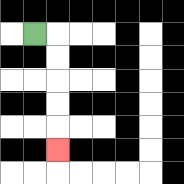{'start': '[1, 1]', 'end': '[2, 6]', 'path_directions': 'R,D,D,D,D,D', 'path_coordinates': '[[1, 1], [2, 1], [2, 2], [2, 3], [2, 4], [2, 5], [2, 6]]'}